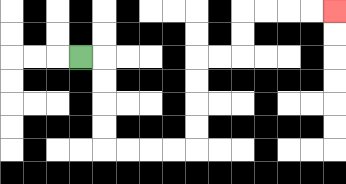{'start': '[3, 2]', 'end': '[14, 0]', 'path_directions': 'R,D,D,D,D,R,R,R,R,U,U,U,U,R,R,U,U,R,R,R,R', 'path_coordinates': '[[3, 2], [4, 2], [4, 3], [4, 4], [4, 5], [4, 6], [5, 6], [6, 6], [7, 6], [8, 6], [8, 5], [8, 4], [8, 3], [8, 2], [9, 2], [10, 2], [10, 1], [10, 0], [11, 0], [12, 0], [13, 0], [14, 0]]'}